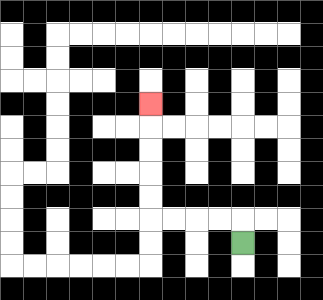{'start': '[10, 10]', 'end': '[6, 4]', 'path_directions': 'U,L,L,L,L,U,U,U,U,U', 'path_coordinates': '[[10, 10], [10, 9], [9, 9], [8, 9], [7, 9], [6, 9], [6, 8], [6, 7], [6, 6], [6, 5], [6, 4]]'}